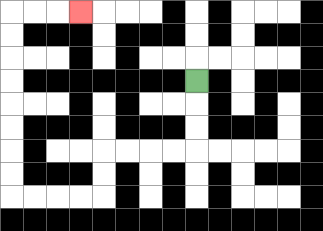{'start': '[8, 3]', 'end': '[3, 0]', 'path_directions': 'D,D,D,L,L,L,L,D,D,L,L,L,L,U,U,U,U,U,U,U,U,R,R,R', 'path_coordinates': '[[8, 3], [8, 4], [8, 5], [8, 6], [7, 6], [6, 6], [5, 6], [4, 6], [4, 7], [4, 8], [3, 8], [2, 8], [1, 8], [0, 8], [0, 7], [0, 6], [0, 5], [0, 4], [0, 3], [0, 2], [0, 1], [0, 0], [1, 0], [2, 0], [3, 0]]'}